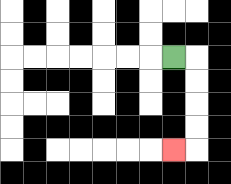{'start': '[7, 2]', 'end': '[7, 6]', 'path_directions': 'R,D,D,D,D,L', 'path_coordinates': '[[7, 2], [8, 2], [8, 3], [8, 4], [8, 5], [8, 6], [7, 6]]'}